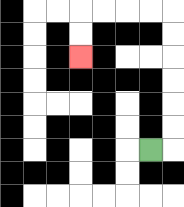{'start': '[6, 6]', 'end': '[3, 2]', 'path_directions': 'R,U,U,U,U,U,U,L,L,L,L,D,D', 'path_coordinates': '[[6, 6], [7, 6], [7, 5], [7, 4], [7, 3], [7, 2], [7, 1], [7, 0], [6, 0], [5, 0], [4, 0], [3, 0], [3, 1], [3, 2]]'}